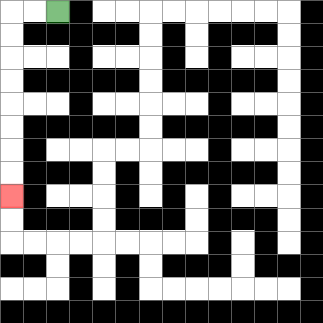{'start': '[2, 0]', 'end': '[0, 8]', 'path_directions': 'L,L,D,D,D,D,D,D,D,D', 'path_coordinates': '[[2, 0], [1, 0], [0, 0], [0, 1], [0, 2], [0, 3], [0, 4], [0, 5], [0, 6], [0, 7], [0, 8]]'}